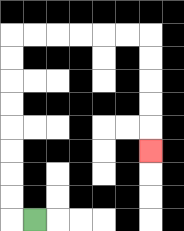{'start': '[1, 9]', 'end': '[6, 6]', 'path_directions': 'L,U,U,U,U,U,U,U,U,R,R,R,R,R,R,D,D,D,D,D', 'path_coordinates': '[[1, 9], [0, 9], [0, 8], [0, 7], [0, 6], [0, 5], [0, 4], [0, 3], [0, 2], [0, 1], [1, 1], [2, 1], [3, 1], [4, 1], [5, 1], [6, 1], [6, 2], [6, 3], [6, 4], [6, 5], [6, 6]]'}